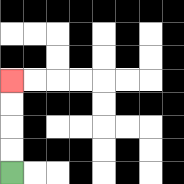{'start': '[0, 7]', 'end': '[0, 3]', 'path_directions': 'U,U,U,U', 'path_coordinates': '[[0, 7], [0, 6], [0, 5], [0, 4], [0, 3]]'}